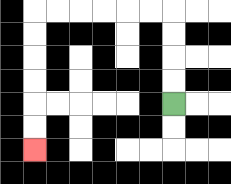{'start': '[7, 4]', 'end': '[1, 6]', 'path_directions': 'U,U,U,U,L,L,L,L,L,L,D,D,D,D,D,D', 'path_coordinates': '[[7, 4], [7, 3], [7, 2], [7, 1], [7, 0], [6, 0], [5, 0], [4, 0], [3, 0], [2, 0], [1, 0], [1, 1], [1, 2], [1, 3], [1, 4], [1, 5], [1, 6]]'}